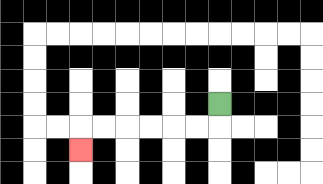{'start': '[9, 4]', 'end': '[3, 6]', 'path_directions': 'D,L,L,L,L,L,L,D', 'path_coordinates': '[[9, 4], [9, 5], [8, 5], [7, 5], [6, 5], [5, 5], [4, 5], [3, 5], [3, 6]]'}